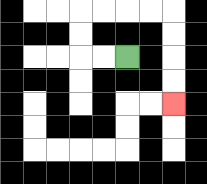{'start': '[5, 2]', 'end': '[7, 4]', 'path_directions': 'L,L,U,U,R,R,R,R,D,D,D,D', 'path_coordinates': '[[5, 2], [4, 2], [3, 2], [3, 1], [3, 0], [4, 0], [5, 0], [6, 0], [7, 0], [7, 1], [7, 2], [7, 3], [7, 4]]'}